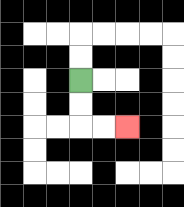{'start': '[3, 3]', 'end': '[5, 5]', 'path_directions': 'D,D,R,R', 'path_coordinates': '[[3, 3], [3, 4], [3, 5], [4, 5], [5, 5]]'}